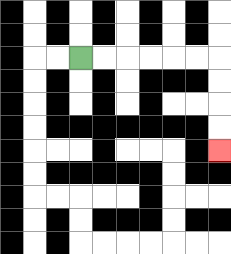{'start': '[3, 2]', 'end': '[9, 6]', 'path_directions': 'R,R,R,R,R,R,D,D,D,D', 'path_coordinates': '[[3, 2], [4, 2], [5, 2], [6, 2], [7, 2], [8, 2], [9, 2], [9, 3], [9, 4], [9, 5], [9, 6]]'}